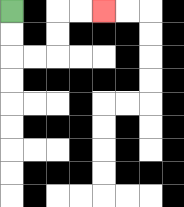{'start': '[0, 0]', 'end': '[4, 0]', 'path_directions': 'D,D,R,R,U,U,R,R', 'path_coordinates': '[[0, 0], [0, 1], [0, 2], [1, 2], [2, 2], [2, 1], [2, 0], [3, 0], [4, 0]]'}